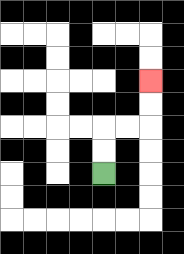{'start': '[4, 7]', 'end': '[6, 3]', 'path_directions': 'U,U,R,R,U,U', 'path_coordinates': '[[4, 7], [4, 6], [4, 5], [5, 5], [6, 5], [6, 4], [6, 3]]'}